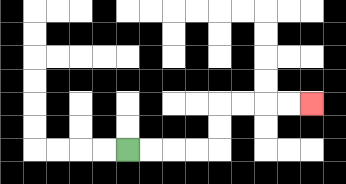{'start': '[5, 6]', 'end': '[13, 4]', 'path_directions': 'R,R,R,R,U,U,R,R,R,R', 'path_coordinates': '[[5, 6], [6, 6], [7, 6], [8, 6], [9, 6], [9, 5], [9, 4], [10, 4], [11, 4], [12, 4], [13, 4]]'}